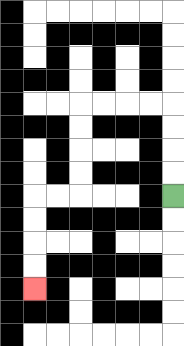{'start': '[7, 8]', 'end': '[1, 12]', 'path_directions': 'U,U,U,U,L,L,L,L,D,D,D,D,L,L,D,D,D,D', 'path_coordinates': '[[7, 8], [7, 7], [7, 6], [7, 5], [7, 4], [6, 4], [5, 4], [4, 4], [3, 4], [3, 5], [3, 6], [3, 7], [3, 8], [2, 8], [1, 8], [1, 9], [1, 10], [1, 11], [1, 12]]'}